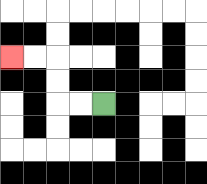{'start': '[4, 4]', 'end': '[0, 2]', 'path_directions': 'L,L,U,U,L,L', 'path_coordinates': '[[4, 4], [3, 4], [2, 4], [2, 3], [2, 2], [1, 2], [0, 2]]'}